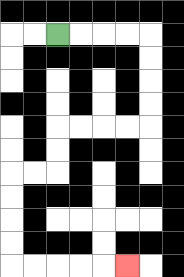{'start': '[2, 1]', 'end': '[5, 11]', 'path_directions': 'R,R,R,R,D,D,D,D,L,L,L,L,D,D,L,L,D,D,D,D,R,R,R,R,R', 'path_coordinates': '[[2, 1], [3, 1], [4, 1], [5, 1], [6, 1], [6, 2], [6, 3], [6, 4], [6, 5], [5, 5], [4, 5], [3, 5], [2, 5], [2, 6], [2, 7], [1, 7], [0, 7], [0, 8], [0, 9], [0, 10], [0, 11], [1, 11], [2, 11], [3, 11], [4, 11], [5, 11]]'}